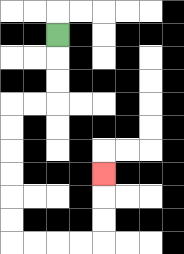{'start': '[2, 1]', 'end': '[4, 7]', 'path_directions': 'D,D,D,L,L,D,D,D,D,D,D,R,R,R,R,U,U,U', 'path_coordinates': '[[2, 1], [2, 2], [2, 3], [2, 4], [1, 4], [0, 4], [0, 5], [0, 6], [0, 7], [0, 8], [0, 9], [0, 10], [1, 10], [2, 10], [3, 10], [4, 10], [4, 9], [4, 8], [4, 7]]'}